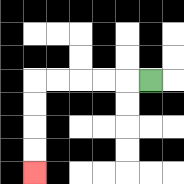{'start': '[6, 3]', 'end': '[1, 7]', 'path_directions': 'L,L,L,L,L,D,D,D,D', 'path_coordinates': '[[6, 3], [5, 3], [4, 3], [3, 3], [2, 3], [1, 3], [1, 4], [1, 5], [1, 6], [1, 7]]'}